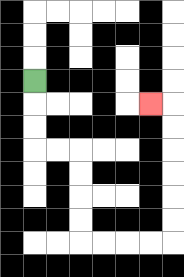{'start': '[1, 3]', 'end': '[6, 4]', 'path_directions': 'D,D,D,R,R,D,D,D,D,R,R,R,R,U,U,U,U,U,U,L', 'path_coordinates': '[[1, 3], [1, 4], [1, 5], [1, 6], [2, 6], [3, 6], [3, 7], [3, 8], [3, 9], [3, 10], [4, 10], [5, 10], [6, 10], [7, 10], [7, 9], [7, 8], [7, 7], [7, 6], [7, 5], [7, 4], [6, 4]]'}